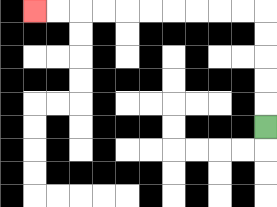{'start': '[11, 5]', 'end': '[1, 0]', 'path_directions': 'U,U,U,U,U,L,L,L,L,L,L,L,L,L,L', 'path_coordinates': '[[11, 5], [11, 4], [11, 3], [11, 2], [11, 1], [11, 0], [10, 0], [9, 0], [8, 0], [7, 0], [6, 0], [5, 0], [4, 0], [3, 0], [2, 0], [1, 0]]'}